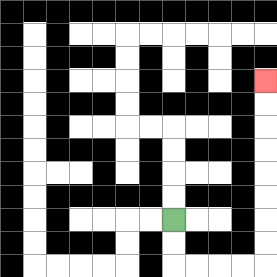{'start': '[7, 9]', 'end': '[11, 3]', 'path_directions': 'D,D,R,R,R,R,U,U,U,U,U,U,U,U', 'path_coordinates': '[[7, 9], [7, 10], [7, 11], [8, 11], [9, 11], [10, 11], [11, 11], [11, 10], [11, 9], [11, 8], [11, 7], [11, 6], [11, 5], [11, 4], [11, 3]]'}